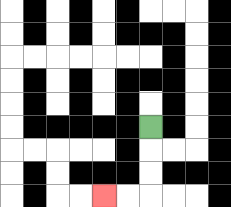{'start': '[6, 5]', 'end': '[4, 8]', 'path_directions': 'D,D,D,L,L', 'path_coordinates': '[[6, 5], [6, 6], [6, 7], [6, 8], [5, 8], [4, 8]]'}